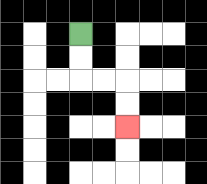{'start': '[3, 1]', 'end': '[5, 5]', 'path_directions': 'D,D,R,R,D,D', 'path_coordinates': '[[3, 1], [3, 2], [3, 3], [4, 3], [5, 3], [5, 4], [5, 5]]'}